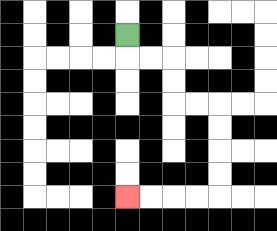{'start': '[5, 1]', 'end': '[5, 8]', 'path_directions': 'D,R,R,D,D,R,R,D,D,D,D,L,L,L,L', 'path_coordinates': '[[5, 1], [5, 2], [6, 2], [7, 2], [7, 3], [7, 4], [8, 4], [9, 4], [9, 5], [9, 6], [9, 7], [9, 8], [8, 8], [7, 8], [6, 8], [5, 8]]'}